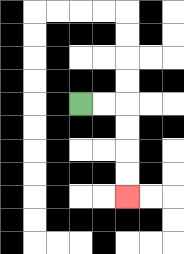{'start': '[3, 4]', 'end': '[5, 8]', 'path_directions': 'R,R,D,D,D,D', 'path_coordinates': '[[3, 4], [4, 4], [5, 4], [5, 5], [5, 6], [5, 7], [5, 8]]'}